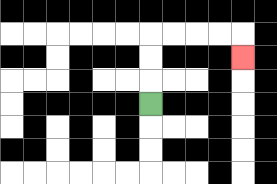{'start': '[6, 4]', 'end': '[10, 2]', 'path_directions': 'U,U,U,R,R,R,R,D', 'path_coordinates': '[[6, 4], [6, 3], [6, 2], [6, 1], [7, 1], [8, 1], [9, 1], [10, 1], [10, 2]]'}